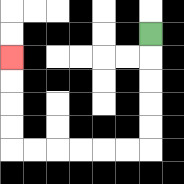{'start': '[6, 1]', 'end': '[0, 2]', 'path_directions': 'D,D,D,D,D,L,L,L,L,L,L,U,U,U,U', 'path_coordinates': '[[6, 1], [6, 2], [6, 3], [6, 4], [6, 5], [6, 6], [5, 6], [4, 6], [3, 6], [2, 6], [1, 6], [0, 6], [0, 5], [0, 4], [0, 3], [0, 2]]'}